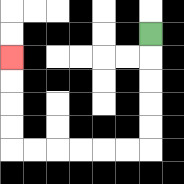{'start': '[6, 1]', 'end': '[0, 2]', 'path_directions': 'D,D,D,D,D,L,L,L,L,L,L,U,U,U,U', 'path_coordinates': '[[6, 1], [6, 2], [6, 3], [6, 4], [6, 5], [6, 6], [5, 6], [4, 6], [3, 6], [2, 6], [1, 6], [0, 6], [0, 5], [0, 4], [0, 3], [0, 2]]'}